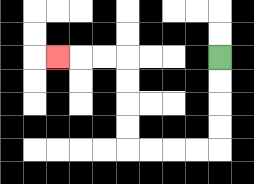{'start': '[9, 2]', 'end': '[2, 2]', 'path_directions': 'D,D,D,D,L,L,L,L,U,U,U,U,L,L,L', 'path_coordinates': '[[9, 2], [9, 3], [9, 4], [9, 5], [9, 6], [8, 6], [7, 6], [6, 6], [5, 6], [5, 5], [5, 4], [5, 3], [5, 2], [4, 2], [3, 2], [2, 2]]'}